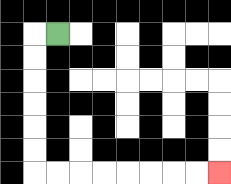{'start': '[2, 1]', 'end': '[9, 7]', 'path_directions': 'L,D,D,D,D,D,D,R,R,R,R,R,R,R,R', 'path_coordinates': '[[2, 1], [1, 1], [1, 2], [1, 3], [1, 4], [1, 5], [1, 6], [1, 7], [2, 7], [3, 7], [4, 7], [5, 7], [6, 7], [7, 7], [8, 7], [9, 7]]'}